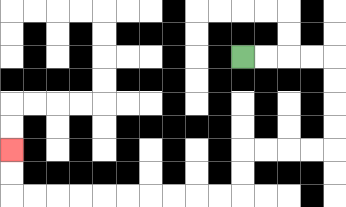{'start': '[10, 2]', 'end': '[0, 6]', 'path_directions': 'R,R,R,R,D,D,D,D,L,L,L,L,D,D,L,L,L,L,L,L,L,L,L,L,U,U', 'path_coordinates': '[[10, 2], [11, 2], [12, 2], [13, 2], [14, 2], [14, 3], [14, 4], [14, 5], [14, 6], [13, 6], [12, 6], [11, 6], [10, 6], [10, 7], [10, 8], [9, 8], [8, 8], [7, 8], [6, 8], [5, 8], [4, 8], [3, 8], [2, 8], [1, 8], [0, 8], [0, 7], [0, 6]]'}